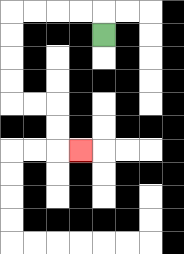{'start': '[4, 1]', 'end': '[3, 6]', 'path_directions': 'U,L,L,L,L,D,D,D,D,R,R,D,D,R', 'path_coordinates': '[[4, 1], [4, 0], [3, 0], [2, 0], [1, 0], [0, 0], [0, 1], [0, 2], [0, 3], [0, 4], [1, 4], [2, 4], [2, 5], [2, 6], [3, 6]]'}